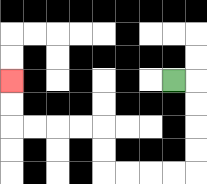{'start': '[7, 3]', 'end': '[0, 3]', 'path_directions': 'R,D,D,D,D,L,L,L,L,U,U,L,L,L,L,U,U', 'path_coordinates': '[[7, 3], [8, 3], [8, 4], [8, 5], [8, 6], [8, 7], [7, 7], [6, 7], [5, 7], [4, 7], [4, 6], [4, 5], [3, 5], [2, 5], [1, 5], [0, 5], [0, 4], [0, 3]]'}